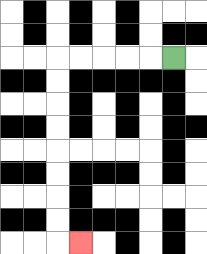{'start': '[7, 2]', 'end': '[3, 10]', 'path_directions': 'L,L,L,L,L,D,D,D,D,D,D,D,D,R', 'path_coordinates': '[[7, 2], [6, 2], [5, 2], [4, 2], [3, 2], [2, 2], [2, 3], [2, 4], [2, 5], [2, 6], [2, 7], [2, 8], [2, 9], [2, 10], [3, 10]]'}